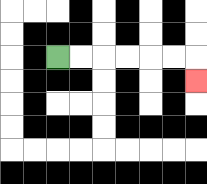{'start': '[2, 2]', 'end': '[8, 3]', 'path_directions': 'R,R,R,R,R,R,D', 'path_coordinates': '[[2, 2], [3, 2], [4, 2], [5, 2], [6, 2], [7, 2], [8, 2], [8, 3]]'}